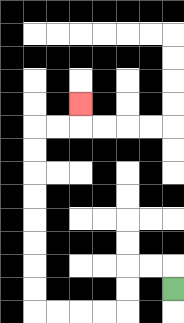{'start': '[7, 12]', 'end': '[3, 4]', 'path_directions': 'U,L,L,D,D,L,L,L,L,U,U,U,U,U,U,U,U,R,R,U', 'path_coordinates': '[[7, 12], [7, 11], [6, 11], [5, 11], [5, 12], [5, 13], [4, 13], [3, 13], [2, 13], [1, 13], [1, 12], [1, 11], [1, 10], [1, 9], [1, 8], [1, 7], [1, 6], [1, 5], [2, 5], [3, 5], [3, 4]]'}